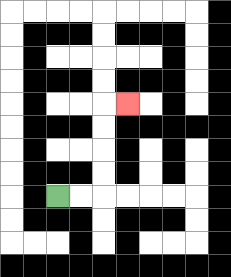{'start': '[2, 8]', 'end': '[5, 4]', 'path_directions': 'R,R,U,U,U,U,R', 'path_coordinates': '[[2, 8], [3, 8], [4, 8], [4, 7], [4, 6], [4, 5], [4, 4], [5, 4]]'}